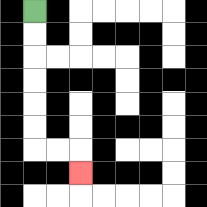{'start': '[1, 0]', 'end': '[3, 7]', 'path_directions': 'D,D,D,D,D,D,R,R,D', 'path_coordinates': '[[1, 0], [1, 1], [1, 2], [1, 3], [1, 4], [1, 5], [1, 6], [2, 6], [3, 6], [3, 7]]'}